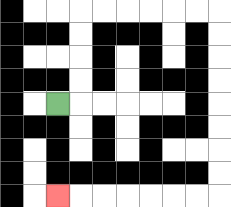{'start': '[2, 4]', 'end': '[2, 8]', 'path_directions': 'R,U,U,U,U,R,R,R,R,R,R,D,D,D,D,D,D,D,D,L,L,L,L,L,L,L', 'path_coordinates': '[[2, 4], [3, 4], [3, 3], [3, 2], [3, 1], [3, 0], [4, 0], [5, 0], [6, 0], [7, 0], [8, 0], [9, 0], [9, 1], [9, 2], [9, 3], [9, 4], [9, 5], [9, 6], [9, 7], [9, 8], [8, 8], [7, 8], [6, 8], [5, 8], [4, 8], [3, 8], [2, 8]]'}